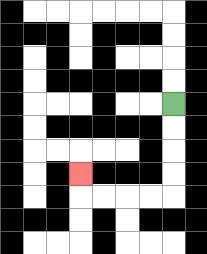{'start': '[7, 4]', 'end': '[3, 7]', 'path_directions': 'D,D,D,D,L,L,L,L,U', 'path_coordinates': '[[7, 4], [7, 5], [7, 6], [7, 7], [7, 8], [6, 8], [5, 8], [4, 8], [3, 8], [3, 7]]'}